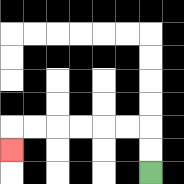{'start': '[6, 7]', 'end': '[0, 6]', 'path_directions': 'U,U,L,L,L,L,L,L,D', 'path_coordinates': '[[6, 7], [6, 6], [6, 5], [5, 5], [4, 5], [3, 5], [2, 5], [1, 5], [0, 5], [0, 6]]'}